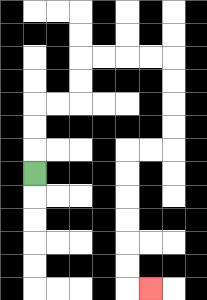{'start': '[1, 7]', 'end': '[6, 12]', 'path_directions': 'U,U,U,R,R,U,U,R,R,R,R,D,D,D,D,L,L,D,D,D,D,D,D,R', 'path_coordinates': '[[1, 7], [1, 6], [1, 5], [1, 4], [2, 4], [3, 4], [3, 3], [3, 2], [4, 2], [5, 2], [6, 2], [7, 2], [7, 3], [7, 4], [7, 5], [7, 6], [6, 6], [5, 6], [5, 7], [5, 8], [5, 9], [5, 10], [5, 11], [5, 12], [6, 12]]'}